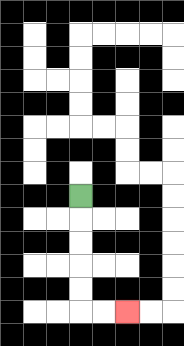{'start': '[3, 8]', 'end': '[5, 13]', 'path_directions': 'D,D,D,D,D,R,R', 'path_coordinates': '[[3, 8], [3, 9], [3, 10], [3, 11], [3, 12], [3, 13], [4, 13], [5, 13]]'}